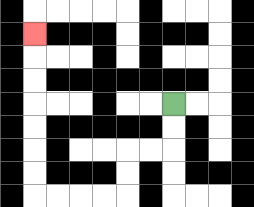{'start': '[7, 4]', 'end': '[1, 1]', 'path_directions': 'D,D,L,L,D,D,L,L,L,L,U,U,U,U,U,U,U', 'path_coordinates': '[[7, 4], [7, 5], [7, 6], [6, 6], [5, 6], [5, 7], [5, 8], [4, 8], [3, 8], [2, 8], [1, 8], [1, 7], [1, 6], [1, 5], [1, 4], [1, 3], [1, 2], [1, 1]]'}